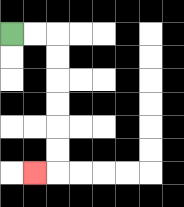{'start': '[0, 1]', 'end': '[1, 7]', 'path_directions': 'R,R,D,D,D,D,D,D,L', 'path_coordinates': '[[0, 1], [1, 1], [2, 1], [2, 2], [2, 3], [2, 4], [2, 5], [2, 6], [2, 7], [1, 7]]'}